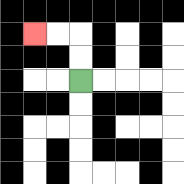{'start': '[3, 3]', 'end': '[1, 1]', 'path_directions': 'U,U,L,L', 'path_coordinates': '[[3, 3], [3, 2], [3, 1], [2, 1], [1, 1]]'}